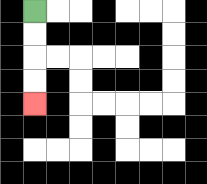{'start': '[1, 0]', 'end': '[1, 4]', 'path_directions': 'D,D,D,D', 'path_coordinates': '[[1, 0], [1, 1], [1, 2], [1, 3], [1, 4]]'}